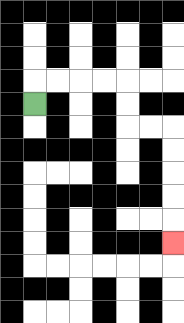{'start': '[1, 4]', 'end': '[7, 10]', 'path_directions': 'U,R,R,R,R,D,D,R,R,D,D,D,D,D', 'path_coordinates': '[[1, 4], [1, 3], [2, 3], [3, 3], [4, 3], [5, 3], [5, 4], [5, 5], [6, 5], [7, 5], [7, 6], [7, 7], [7, 8], [7, 9], [7, 10]]'}